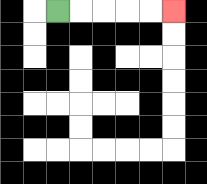{'start': '[2, 0]', 'end': '[7, 0]', 'path_directions': 'R,R,R,R,R', 'path_coordinates': '[[2, 0], [3, 0], [4, 0], [5, 0], [6, 0], [7, 0]]'}